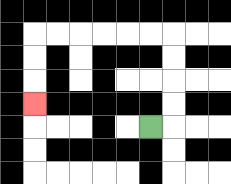{'start': '[6, 5]', 'end': '[1, 4]', 'path_directions': 'R,U,U,U,U,L,L,L,L,L,L,D,D,D', 'path_coordinates': '[[6, 5], [7, 5], [7, 4], [7, 3], [7, 2], [7, 1], [6, 1], [5, 1], [4, 1], [3, 1], [2, 1], [1, 1], [1, 2], [1, 3], [1, 4]]'}